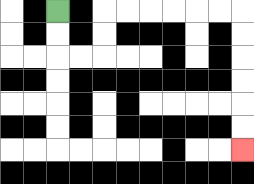{'start': '[2, 0]', 'end': '[10, 6]', 'path_directions': 'D,D,R,R,U,U,R,R,R,R,R,R,D,D,D,D,D,D', 'path_coordinates': '[[2, 0], [2, 1], [2, 2], [3, 2], [4, 2], [4, 1], [4, 0], [5, 0], [6, 0], [7, 0], [8, 0], [9, 0], [10, 0], [10, 1], [10, 2], [10, 3], [10, 4], [10, 5], [10, 6]]'}